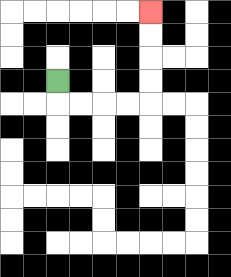{'start': '[2, 3]', 'end': '[6, 0]', 'path_directions': 'D,R,R,R,R,U,U,U,U', 'path_coordinates': '[[2, 3], [2, 4], [3, 4], [4, 4], [5, 4], [6, 4], [6, 3], [6, 2], [6, 1], [6, 0]]'}